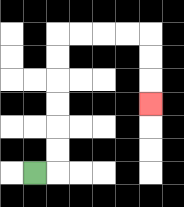{'start': '[1, 7]', 'end': '[6, 4]', 'path_directions': 'R,U,U,U,U,U,U,R,R,R,R,D,D,D', 'path_coordinates': '[[1, 7], [2, 7], [2, 6], [2, 5], [2, 4], [2, 3], [2, 2], [2, 1], [3, 1], [4, 1], [5, 1], [6, 1], [6, 2], [6, 3], [6, 4]]'}